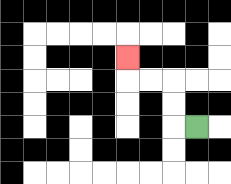{'start': '[8, 5]', 'end': '[5, 2]', 'path_directions': 'L,U,U,L,L,U', 'path_coordinates': '[[8, 5], [7, 5], [7, 4], [7, 3], [6, 3], [5, 3], [5, 2]]'}